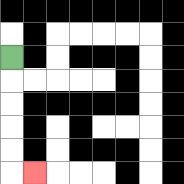{'start': '[0, 2]', 'end': '[1, 7]', 'path_directions': 'D,D,D,D,D,R', 'path_coordinates': '[[0, 2], [0, 3], [0, 4], [0, 5], [0, 6], [0, 7], [1, 7]]'}